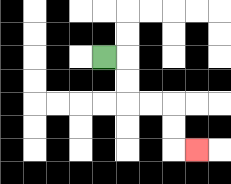{'start': '[4, 2]', 'end': '[8, 6]', 'path_directions': 'R,D,D,R,R,D,D,R', 'path_coordinates': '[[4, 2], [5, 2], [5, 3], [5, 4], [6, 4], [7, 4], [7, 5], [7, 6], [8, 6]]'}